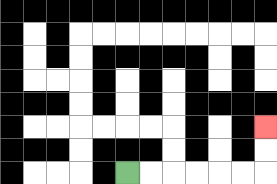{'start': '[5, 7]', 'end': '[11, 5]', 'path_directions': 'R,R,R,R,R,R,U,U', 'path_coordinates': '[[5, 7], [6, 7], [7, 7], [8, 7], [9, 7], [10, 7], [11, 7], [11, 6], [11, 5]]'}